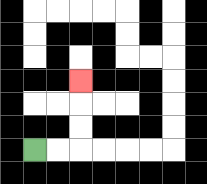{'start': '[1, 6]', 'end': '[3, 3]', 'path_directions': 'R,R,U,U,U', 'path_coordinates': '[[1, 6], [2, 6], [3, 6], [3, 5], [3, 4], [3, 3]]'}